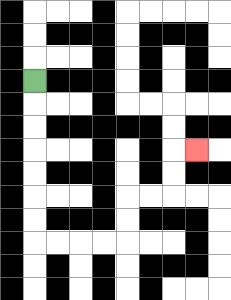{'start': '[1, 3]', 'end': '[8, 6]', 'path_directions': 'D,D,D,D,D,D,D,R,R,R,R,U,U,R,R,U,U,R', 'path_coordinates': '[[1, 3], [1, 4], [1, 5], [1, 6], [1, 7], [1, 8], [1, 9], [1, 10], [2, 10], [3, 10], [4, 10], [5, 10], [5, 9], [5, 8], [6, 8], [7, 8], [7, 7], [7, 6], [8, 6]]'}